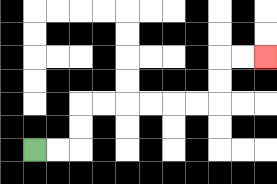{'start': '[1, 6]', 'end': '[11, 2]', 'path_directions': 'R,R,U,U,R,R,R,R,R,R,U,U,R,R', 'path_coordinates': '[[1, 6], [2, 6], [3, 6], [3, 5], [3, 4], [4, 4], [5, 4], [6, 4], [7, 4], [8, 4], [9, 4], [9, 3], [9, 2], [10, 2], [11, 2]]'}